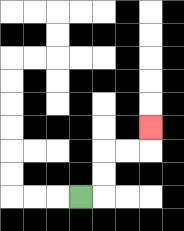{'start': '[3, 8]', 'end': '[6, 5]', 'path_directions': 'R,U,U,R,R,U', 'path_coordinates': '[[3, 8], [4, 8], [4, 7], [4, 6], [5, 6], [6, 6], [6, 5]]'}